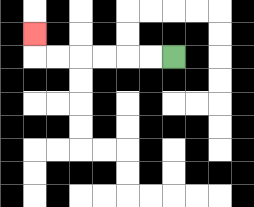{'start': '[7, 2]', 'end': '[1, 1]', 'path_directions': 'L,L,L,L,L,L,U', 'path_coordinates': '[[7, 2], [6, 2], [5, 2], [4, 2], [3, 2], [2, 2], [1, 2], [1, 1]]'}